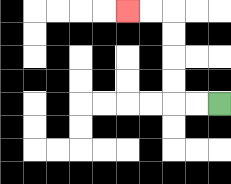{'start': '[9, 4]', 'end': '[5, 0]', 'path_directions': 'L,L,U,U,U,U,L,L', 'path_coordinates': '[[9, 4], [8, 4], [7, 4], [7, 3], [7, 2], [7, 1], [7, 0], [6, 0], [5, 0]]'}